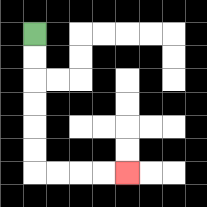{'start': '[1, 1]', 'end': '[5, 7]', 'path_directions': 'D,D,D,D,D,D,R,R,R,R', 'path_coordinates': '[[1, 1], [1, 2], [1, 3], [1, 4], [1, 5], [1, 6], [1, 7], [2, 7], [3, 7], [4, 7], [5, 7]]'}